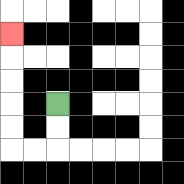{'start': '[2, 4]', 'end': '[0, 1]', 'path_directions': 'D,D,L,L,U,U,U,U,U', 'path_coordinates': '[[2, 4], [2, 5], [2, 6], [1, 6], [0, 6], [0, 5], [0, 4], [0, 3], [0, 2], [0, 1]]'}